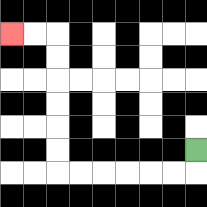{'start': '[8, 6]', 'end': '[0, 1]', 'path_directions': 'D,L,L,L,L,L,L,U,U,U,U,U,U,L,L', 'path_coordinates': '[[8, 6], [8, 7], [7, 7], [6, 7], [5, 7], [4, 7], [3, 7], [2, 7], [2, 6], [2, 5], [2, 4], [2, 3], [2, 2], [2, 1], [1, 1], [0, 1]]'}